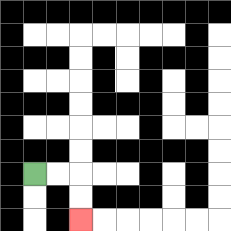{'start': '[1, 7]', 'end': '[3, 9]', 'path_directions': 'R,R,D,D', 'path_coordinates': '[[1, 7], [2, 7], [3, 7], [3, 8], [3, 9]]'}